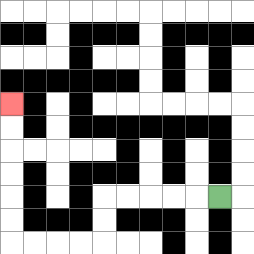{'start': '[9, 8]', 'end': '[0, 4]', 'path_directions': 'L,L,L,L,L,D,D,L,L,L,L,U,U,U,U,U,U', 'path_coordinates': '[[9, 8], [8, 8], [7, 8], [6, 8], [5, 8], [4, 8], [4, 9], [4, 10], [3, 10], [2, 10], [1, 10], [0, 10], [0, 9], [0, 8], [0, 7], [0, 6], [0, 5], [0, 4]]'}